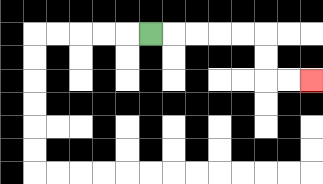{'start': '[6, 1]', 'end': '[13, 3]', 'path_directions': 'R,R,R,R,R,D,D,R,R', 'path_coordinates': '[[6, 1], [7, 1], [8, 1], [9, 1], [10, 1], [11, 1], [11, 2], [11, 3], [12, 3], [13, 3]]'}